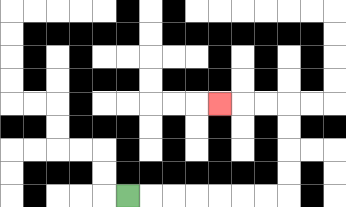{'start': '[5, 8]', 'end': '[9, 4]', 'path_directions': 'R,R,R,R,R,R,R,U,U,U,U,L,L,L', 'path_coordinates': '[[5, 8], [6, 8], [7, 8], [8, 8], [9, 8], [10, 8], [11, 8], [12, 8], [12, 7], [12, 6], [12, 5], [12, 4], [11, 4], [10, 4], [9, 4]]'}